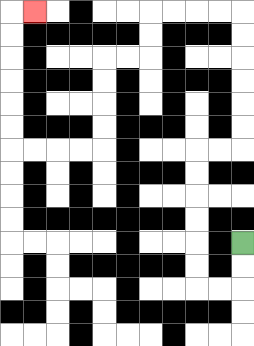{'start': '[10, 10]', 'end': '[1, 0]', 'path_directions': 'D,D,L,L,U,U,U,U,U,U,R,R,U,U,U,U,U,U,L,L,L,L,D,D,L,L,D,D,D,D,L,L,L,L,U,U,U,U,U,U,R', 'path_coordinates': '[[10, 10], [10, 11], [10, 12], [9, 12], [8, 12], [8, 11], [8, 10], [8, 9], [8, 8], [8, 7], [8, 6], [9, 6], [10, 6], [10, 5], [10, 4], [10, 3], [10, 2], [10, 1], [10, 0], [9, 0], [8, 0], [7, 0], [6, 0], [6, 1], [6, 2], [5, 2], [4, 2], [4, 3], [4, 4], [4, 5], [4, 6], [3, 6], [2, 6], [1, 6], [0, 6], [0, 5], [0, 4], [0, 3], [0, 2], [0, 1], [0, 0], [1, 0]]'}